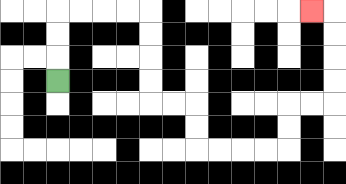{'start': '[2, 3]', 'end': '[13, 0]', 'path_directions': 'U,U,U,R,R,R,R,D,D,D,D,R,R,D,D,R,R,R,R,U,U,R,R,U,U,U,U,L', 'path_coordinates': '[[2, 3], [2, 2], [2, 1], [2, 0], [3, 0], [4, 0], [5, 0], [6, 0], [6, 1], [6, 2], [6, 3], [6, 4], [7, 4], [8, 4], [8, 5], [8, 6], [9, 6], [10, 6], [11, 6], [12, 6], [12, 5], [12, 4], [13, 4], [14, 4], [14, 3], [14, 2], [14, 1], [14, 0], [13, 0]]'}